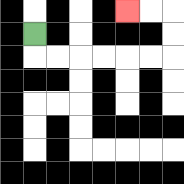{'start': '[1, 1]', 'end': '[5, 0]', 'path_directions': 'D,R,R,R,R,R,R,U,U,L,L', 'path_coordinates': '[[1, 1], [1, 2], [2, 2], [3, 2], [4, 2], [5, 2], [6, 2], [7, 2], [7, 1], [7, 0], [6, 0], [5, 0]]'}